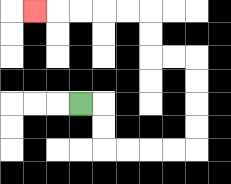{'start': '[3, 4]', 'end': '[1, 0]', 'path_directions': 'R,D,D,R,R,R,R,U,U,U,U,L,L,U,U,L,L,L,L,L', 'path_coordinates': '[[3, 4], [4, 4], [4, 5], [4, 6], [5, 6], [6, 6], [7, 6], [8, 6], [8, 5], [8, 4], [8, 3], [8, 2], [7, 2], [6, 2], [6, 1], [6, 0], [5, 0], [4, 0], [3, 0], [2, 0], [1, 0]]'}